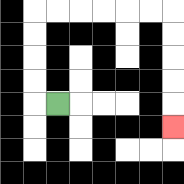{'start': '[2, 4]', 'end': '[7, 5]', 'path_directions': 'L,U,U,U,U,R,R,R,R,R,R,D,D,D,D,D', 'path_coordinates': '[[2, 4], [1, 4], [1, 3], [1, 2], [1, 1], [1, 0], [2, 0], [3, 0], [4, 0], [5, 0], [6, 0], [7, 0], [7, 1], [7, 2], [7, 3], [7, 4], [7, 5]]'}